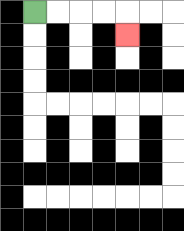{'start': '[1, 0]', 'end': '[5, 1]', 'path_directions': 'R,R,R,R,D', 'path_coordinates': '[[1, 0], [2, 0], [3, 0], [4, 0], [5, 0], [5, 1]]'}